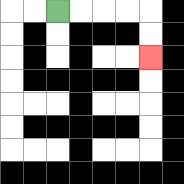{'start': '[2, 0]', 'end': '[6, 2]', 'path_directions': 'R,R,R,R,D,D', 'path_coordinates': '[[2, 0], [3, 0], [4, 0], [5, 0], [6, 0], [6, 1], [6, 2]]'}